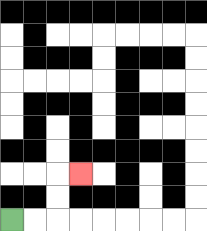{'start': '[0, 9]', 'end': '[3, 7]', 'path_directions': 'R,R,U,U,R', 'path_coordinates': '[[0, 9], [1, 9], [2, 9], [2, 8], [2, 7], [3, 7]]'}